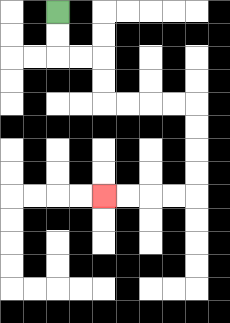{'start': '[2, 0]', 'end': '[4, 8]', 'path_directions': 'D,D,R,R,D,D,R,R,R,R,D,D,D,D,L,L,L,L', 'path_coordinates': '[[2, 0], [2, 1], [2, 2], [3, 2], [4, 2], [4, 3], [4, 4], [5, 4], [6, 4], [7, 4], [8, 4], [8, 5], [8, 6], [8, 7], [8, 8], [7, 8], [6, 8], [5, 8], [4, 8]]'}